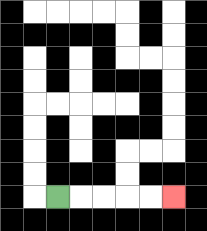{'start': '[2, 8]', 'end': '[7, 8]', 'path_directions': 'R,R,R,R,R', 'path_coordinates': '[[2, 8], [3, 8], [4, 8], [5, 8], [6, 8], [7, 8]]'}